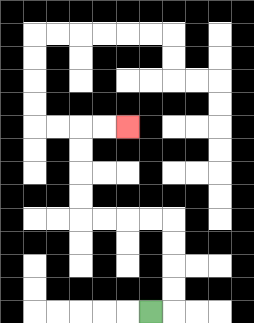{'start': '[6, 13]', 'end': '[5, 5]', 'path_directions': 'R,U,U,U,U,L,L,L,L,U,U,U,U,R,R', 'path_coordinates': '[[6, 13], [7, 13], [7, 12], [7, 11], [7, 10], [7, 9], [6, 9], [5, 9], [4, 9], [3, 9], [3, 8], [3, 7], [3, 6], [3, 5], [4, 5], [5, 5]]'}